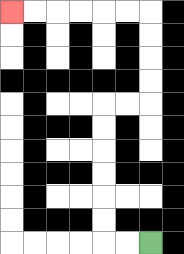{'start': '[6, 10]', 'end': '[0, 0]', 'path_directions': 'L,L,U,U,U,U,U,U,R,R,U,U,U,U,L,L,L,L,L,L', 'path_coordinates': '[[6, 10], [5, 10], [4, 10], [4, 9], [4, 8], [4, 7], [4, 6], [4, 5], [4, 4], [5, 4], [6, 4], [6, 3], [6, 2], [6, 1], [6, 0], [5, 0], [4, 0], [3, 0], [2, 0], [1, 0], [0, 0]]'}